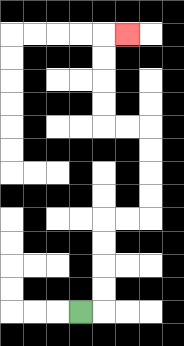{'start': '[3, 13]', 'end': '[5, 1]', 'path_directions': 'R,U,U,U,U,R,R,U,U,U,U,L,L,U,U,U,U,R', 'path_coordinates': '[[3, 13], [4, 13], [4, 12], [4, 11], [4, 10], [4, 9], [5, 9], [6, 9], [6, 8], [6, 7], [6, 6], [6, 5], [5, 5], [4, 5], [4, 4], [4, 3], [4, 2], [4, 1], [5, 1]]'}